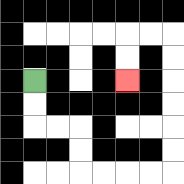{'start': '[1, 3]', 'end': '[5, 3]', 'path_directions': 'D,D,R,R,D,D,R,R,R,R,U,U,U,U,U,U,L,L,D,D', 'path_coordinates': '[[1, 3], [1, 4], [1, 5], [2, 5], [3, 5], [3, 6], [3, 7], [4, 7], [5, 7], [6, 7], [7, 7], [7, 6], [7, 5], [7, 4], [7, 3], [7, 2], [7, 1], [6, 1], [5, 1], [5, 2], [5, 3]]'}